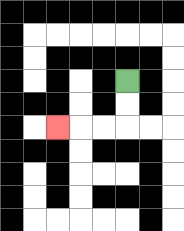{'start': '[5, 3]', 'end': '[2, 5]', 'path_directions': 'D,D,L,L,L', 'path_coordinates': '[[5, 3], [5, 4], [5, 5], [4, 5], [3, 5], [2, 5]]'}